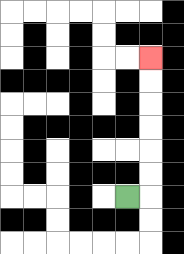{'start': '[5, 8]', 'end': '[6, 2]', 'path_directions': 'R,U,U,U,U,U,U', 'path_coordinates': '[[5, 8], [6, 8], [6, 7], [6, 6], [6, 5], [6, 4], [6, 3], [6, 2]]'}